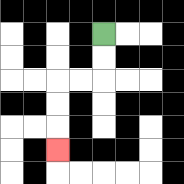{'start': '[4, 1]', 'end': '[2, 6]', 'path_directions': 'D,D,L,L,D,D,D', 'path_coordinates': '[[4, 1], [4, 2], [4, 3], [3, 3], [2, 3], [2, 4], [2, 5], [2, 6]]'}